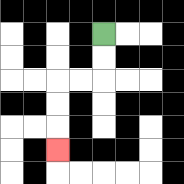{'start': '[4, 1]', 'end': '[2, 6]', 'path_directions': 'D,D,L,L,D,D,D', 'path_coordinates': '[[4, 1], [4, 2], [4, 3], [3, 3], [2, 3], [2, 4], [2, 5], [2, 6]]'}